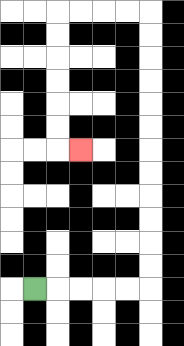{'start': '[1, 12]', 'end': '[3, 6]', 'path_directions': 'R,R,R,R,R,U,U,U,U,U,U,U,U,U,U,U,U,L,L,L,L,D,D,D,D,D,D,R', 'path_coordinates': '[[1, 12], [2, 12], [3, 12], [4, 12], [5, 12], [6, 12], [6, 11], [6, 10], [6, 9], [6, 8], [6, 7], [6, 6], [6, 5], [6, 4], [6, 3], [6, 2], [6, 1], [6, 0], [5, 0], [4, 0], [3, 0], [2, 0], [2, 1], [2, 2], [2, 3], [2, 4], [2, 5], [2, 6], [3, 6]]'}